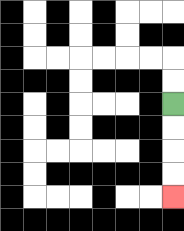{'start': '[7, 4]', 'end': '[7, 8]', 'path_directions': 'D,D,D,D', 'path_coordinates': '[[7, 4], [7, 5], [7, 6], [7, 7], [7, 8]]'}